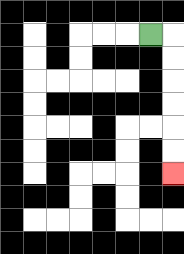{'start': '[6, 1]', 'end': '[7, 7]', 'path_directions': 'R,D,D,D,D,D,D', 'path_coordinates': '[[6, 1], [7, 1], [7, 2], [7, 3], [7, 4], [7, 5], [7, 6], [7, 7]]'}